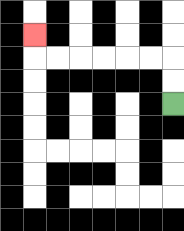{'start': '[7, 4]', 'end': '[1, 1]', 'path_directions': 'U,U,L,L,L,L,L,L,U', 'path_coordinates': '[[7, 4], [7, 3], [7, 2], [6, 2], [5, 2], [4, 2], [3, 2], [2, 2], [1, 2], [1, 1]]'}